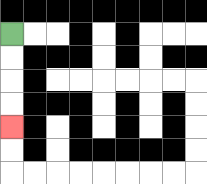{'start': '[0, 1]', 'end': '[0, 5]', 'path_directions': 'D,D,D,D', 'path_coordinates': '[[0, 1], [0, 2], [0, 3], [0, 4], [0, 5]]'}